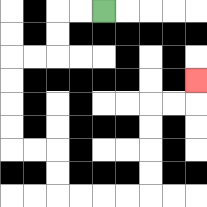{'start': '[4, 0]', 'end': '[8, 3]', 'path_directions': 'L,L,D,D,L,L,D,D,D,D,R,R,D,D,R,R,R,R,U,U,U,U,R,R,U', 'path_coordinates': '[[4, 0], [3, 0], [2, 0], [2, 1], [2, 2], [1, 2], [0, 2], [0, 3], [0, 4], [0, 5], [0, 6], [1, 6], [2, 6], [2, 7], [2, 8], [3, 8], [4, 8], [5, 8], [6, 8], [6, 7], [6, 6], [6, 5], [6, 4], [7, 4], [8, 4], [8, 3]]'}